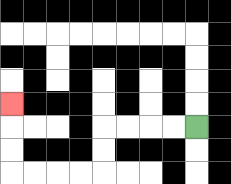{'start': '[8, 5]', 'end': '[0, 4]', 'path_directions': 'L,L,L,L,D,D,L,L,L,L,U,U,U', 'path_coordinates': '[[8, 5], [7, 5], [6, 5], [5, 5], [4, 5], [4, 6], [4, 7], [3, 7], [2, 7], [1, 7], [0, 7], [0, 6], [0, 5], [0, 4]]'}